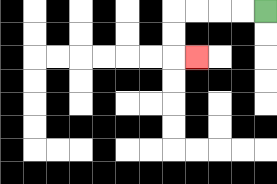{'start': '[11, 0]', 'end': '[8, 2]', 'path_directions': 'L,L,L,L,D,D,R', 'path_coordinates': '[[11, 0], [10, 0], [9, 0], [8, 0], [7, 0], [7, 1], [7, 2], [8, 2]]'}